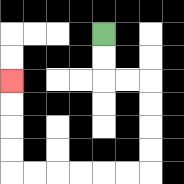{'start': '[4, 1]', 'end': '[0, 3]', 'path_directions': 'D,D,R,R,D,D,D,D,L,L,L,L,L,L,U,U,U,U', 'path_coordinates': '[[4, 1], [4, 2], [4, 3], [5, 3], [6, 3], [6, 4], [6, 5], [6, 6], [6, 7], [5, 7], [4, 7], [3, 7], [2, 7], [1, 7], [0, 7], [0, 6], [0, 5], [0, 4], [0, 3]]'}